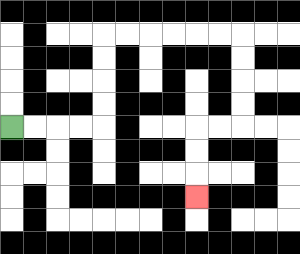{'start': '[0, 5]', 'end': '[8, 8]', 'path_directions': 'R,R,R,R,U,U,U,U,R,R,R,R,R,R,D,D,D,D,L,L,D,D,D', 'path_coordinates': '[[0, 5], [1, 5], [2, 5], [3, 5], [4, 5], [4, 4], [4, 3], [4, 2], [4, 1], [5, 1], [6, 1], [7, 1], [8, 1], [9, 1], [10, 1], [10, 2], [10, 3], [10, 4], [10, 5], [9, 5], [8, 5], [8, 6], [8, 7], [8, 8]]'}